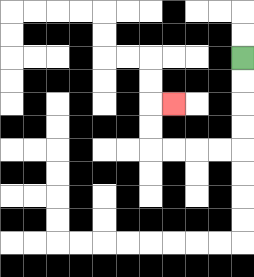{'start': '[10, 2]', 'end': '[7, 4]', 'path_directions': 'D,D,D,D,L,L,L,L,U,U,R', 'path_coordinates': '[[10, 2], [10, 3], [10, 4], [10, 5], [10, 6], [9, 6], [8, 6], [7, 6], [6, 6], [6, 5], [6, 4], [7, 4]]'}